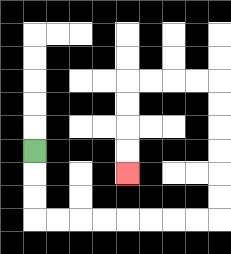{'start': '[1, 6]', 'end': '[5, 7]', 'path_directions': 'D,D,D,R,R,R,R,R,R,R,R,U,U,U,U,U,U,L,L,L,L,D,D,D,D', 'path_coordinates': '[[1, 6], [1, 7], [1, 8], [1, 9], [2, 9], [3, 9], [4, 9], [5, 9], [6, 9], [7, 9], [8, 9], [9, 9], [9, 8], [9, 7], [9, 6], [9, 5], [9, 4], [9, 3], [8, 3], [7, 3], [6, 3], [5, 3], [5, 4], [5, 5], [5, 6], [5, 7]]'}